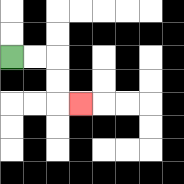{'start': '[0, 2]', 'end': '[3, 4]', 'path_directions': 'R,R,D,D,R', 'path_coordinates': '[[0, 2], [1, 2], [2, 2], [2, 3], [2, 4], [3, 4]]'}